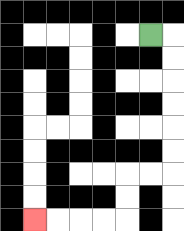{'start': '[6, 1]', 'end': '[1, 9]', 'path_directions': 'R,D,D,D,D,D,D,L,L,D,D,L,L,L,L', 'path_coordinates': '[[6, 1], [7, 1], [7, 2], [7, 3], [7, 4], [7, 5], [7, 6], [7, 7], [6, 7], [5, 7], [5, 8], [5, 9], [4, 9], [3, 9], [2, 9], [1, 9]]'}